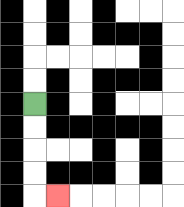{'start': '[1, 4]', 'end': '[2, 8]', 'path_directions': 'D,D,D,D,R', 'path_coordinates': '[[1, 4], [1, 5], [1, 6], [1, 7], [1, 8], [2, 8]]'}